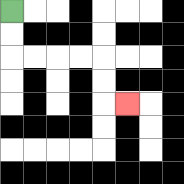{'start': '[0, 0]', 'end': '[5, 4]', 'path_directions': 'D,D,R,R,R,R,D,D,R', 'path_coordinates': '[[0, 0], [0, 1], [0, 2], [1, 2], [2, 2], [3, 2], [4, 2], [4, 3], [4, 4], [5, 4]]'}